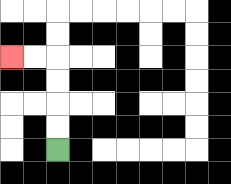{'start': '[2, 6]', 'end': '[0, 2]', 'path_directions': 'U,U,U,U,L,L', 'path_coordinates': '[[2, 6], [2, 5], [2, 4], [2, 3], [2, 2], [1, 2], [0, 2]]'}